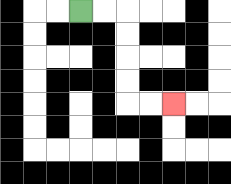{'start': '[3, 0]', 'end': '[7, 4]', 'path_directions': 'R,R,D,D,D,D,R,R', 'path_coordinates': '[[3, 0], [4, 0], [5, 0], [5, 1], [5, 2], [5, 3], [5, 4], [6, 4], [7, 4]]'}